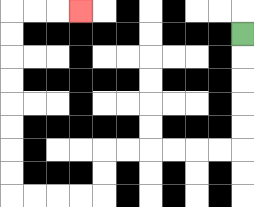{'start': '[10, 1]', 'end': '[3, 0]', 'path_directions': 'D,D,D,D,D,L,L,L,L,L,L,D,D,L,L,L,L,U,U,U,U,U,U,U,U,R,R,R', 'path_coordinates': '[[10, 1], [10, 2], [10, 3], [10, 4], [10, 5], [10, 6], [9, 6], [8, 6], [7, 6], [6, 6], [5, 6], [4, 6], [4, 7], [4, 8], [3, 8], [2, 8], [1, 8], [0, 8], [0, 7], [0, 6], [0, 5], [0, 4], [0, 3], [0, 2], [0, 1], [0, 0], [1, 0], [2, 0], [3, 0]]'}